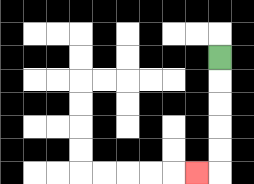{'start': '[9, 2]', 'end': '[8, 7]', 'path_directions': 'D,D,D,D,D,L', 'path_coordinates': '[[9, 2], [9, 3], [9, 4], [9, 5], [9, 6], [9, 7], [8, 7]]'}